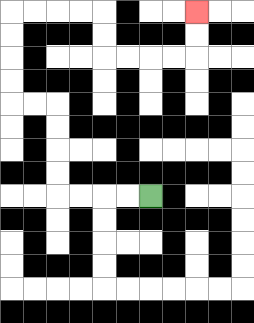{'start': '[6, 8]', 'end': '[8, 0]', 'path_directions': 'L,L,L,L,U,U,U,U,L,L,U,U,U,U,R,R,R,R,D,D,R,R,R,R,U,U', 'path_coordinates': '[[6, 8], [5, 8], [4, 8], [3, 8], [2, 8], [2, 7], [2, 6], [2, 5], [2, 4], [1, 4], [0, 4], [0, 3], [0, 2], [0, 1], [0, 0], [1, 0], [2, 0], [3, 0], [4, 0], [4, 1], [4, 2], [5, 2], [6, 2], [7, 2], [8, 2], [8, 1], [8, 0]]'}